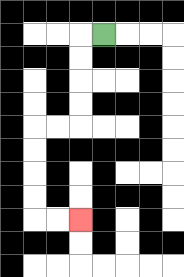{'start': '[4, 1]', 'end': '[3, 9]', 'path_directions': 'L,D,D,D,D,L,L,D,D,D,D,R,R', 'path_coordinates': '[[4, 1], [3, 1], [3, 2], [3, 3], [3, 4], [3, 5], [2, 5], [1, 5], [1, 6], [1, 7], [1, 8], [1, 9], [2, 9], [3, 9]]'}